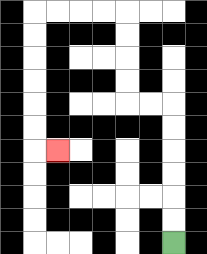{'start': '[7, 10]', 'end': '[2, 6]', 'path_directions': 'U,U,U,U,U,U,L,L,U,U,U,U,L,L,L,L,D,D,D,D,D,D,R', 'path_coordinates': '[[7, 10], [7, 9], [7, 8], [7, 7], [7, 6], [7, 5], [7, 4], [6, 4], [5, 4], [5, 3], [5, 2], [5, 1], [5, 0], [4, 0], [3, 0], [2, 0], [1, 0], [1, 1], [1, 2], [1, 3], [1, 4], [1, 5], [1, 6], [2, 6]]'}